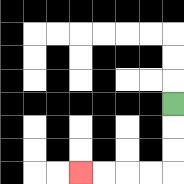{'start': '[7, 4]', 'end': '[3, 7]', 'path_directions': 'D,D,D,L,L,L,L', 'path_coordinates': '[[7, 4], [7, 5], [7, 6], [7, 7], [6, 7], [5, 7], [4, 7], [3, 7]]'}